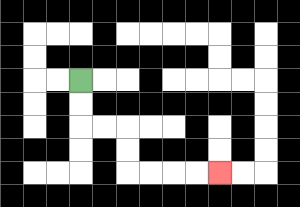{'start': '[3, 3]', 'end': '[9, 7]', 'path_directions': 'D,D,R,R,D,D,R,R,R,R', 'path_coordinates': '[[3, 3], [3, 4], [3, 5], [4, 5], [5, 5], [5, 6], [5, 7], [6, 7], [7, 7], [8, 7], [9, 7]]'}